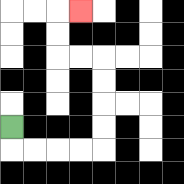{'start': '[0, 5]', 'end': '[3, 0]', 'path_directions': 'D,R,R,R,R,U,U,U,U,L,L,U,U,R', 'path_coordinates': '[[0, 5], [0, 6], [1, 6], [2, 6], [3, 6], [4, 6], [4, 5], [4, 4], [4, 3], [4, 2], [3, 2], [2, 2], [2, 1], [2, 0], [3, 0]]'}